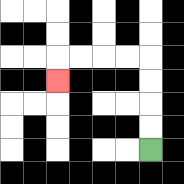{'start': '[6, 6]', 'end': '[2, 3]', 'path_directions': 'U,U,U,U,L,L,L,L,D', 'path_coordinates': '[[6, 6], [6, 5], [6, 4], [6, 3], [6, 2], [5, 2], [4, 2], [3, 2], [2, 2], [2, 3]]'}